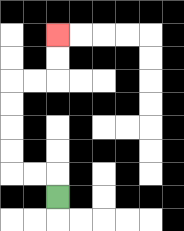{'start': '[2, 8]', 'end': '[2, 1]', 'path_directions': 'U,L,L,U,U,U,U,R,R,U,U', 'path_coordinates': '[[2, 8], [2, 7], [1, 7], [0, 7], [0, 6], [0, 5], [0, 4], [0, 3], [1, 3], [2, 3], [2, 2], [2, 1]]'}